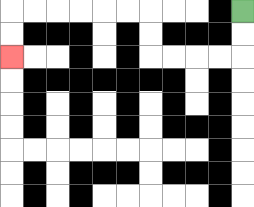{'start': '[10, 0]', 'end': '[0, 2]', 'path_directions': 'D,D,L,L,L,L,U,U,L,L,L,L,L,L,D,D', 'path_coordinates': '[[10, 0], [10, 1], [10, 2], [9, 2], [8, 2], [7, 2], [6, 2], [6, 1], [6, 0], [5, 0], [4, 0], [3, 0], [2, 0], [1, 0], [0, 0], [0, 1], [0, 2]]'}